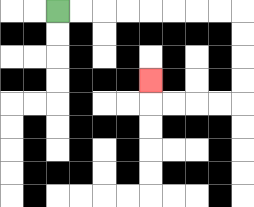{'start': '[2, 0]', 'end': '[6, 3]', 'path_directions': 'R,R,R,R,R,R,R,R,D,D,D,D,L,L,L,L,U', 'path_coordinates': '[[2, 0], [3, 0], [4, 0], [5, 0], [6, 0], [7, 0], [8, 0], [9, 0], [10, 0], [10, 1], [10, 2], [10, 3], [10, 4], [9, 4], [8, 4], [7, 4], [6, 4], [6, 3]]'}